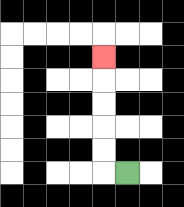{'start': '[5, 7]', 'end': '[4, 2]', 'path_directions': 'L,U,U,U,U,U', 'path_coordinates': '[[5, 7], [4, 7], [4, 6], [4, 5], [4, 4], [4, 3], [4, 2]]'}